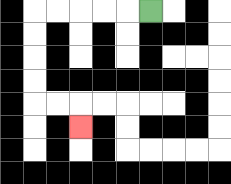{'start': '[6, 0]', 'end': '[3, 5]', 'path_directions': 'L,L,L,L,L,D,D,D,D,R,R,D', 'path_coordinates': '[[6, 0], [5, 0], [4, 0], [3, 0], [2, 0], [1, 0], [1, 1], [1, 2], [1, 3], [1, 4], [2, 4], [3, 4], [3, 5]]'}